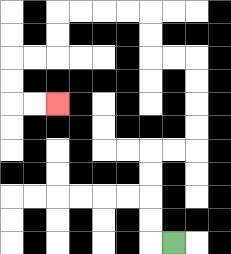{'start': '[7, 10]', 'end': '[2, 4]', 'path_directions': 'L,U,U,U,U,R,R,U,U,U,U,L,L,U,U,L,L,L,L,D,D,L,L,D,D,R,R', 'path_coordinates': '[[7, 10], [6, 10], [6, 9], [6, 8], [6, 7], [6, 6], [7, 6], [8, 6], [8, 5], [8, 4], [8, 3], [8, 2], [7, 2], [6, 2], [6, 1], [6, 0], [5, 0], [4, 0], [3, 0], [2, 0], [2, 1], [2, 2], [1, 2], [0, 2], [0, 3], [0, 4], [1, 4], [2, 4]]'}